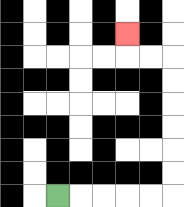{'start': '[2, 8]', 'end': '[5, 1]', 'path_directions': 'R,R,R,R,R,U,U,U,U,U,U,L,L,U', 'path_coordinates': '[[2, 8], [3, 8], [4, 8], [5, 8], [6, 8], [7, 8], [7, 7], [7, 6], [7, 5], [7, 4], [7, 3], [7, 2], [6, 2], [5, 2], [5, 1]]'}